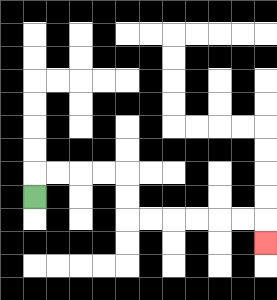{'start': '[1, 8]', 'end': '[11, 10]', 'path_directions': 'U,R,R,R,R,D,D,R,R,R,R,R,R,D', 'path_coordinates': '[[1, 8], [1, 7], [2, 7], [3, 7], [4, 7], [5, 7], [5, 8], [5, 9], [6, 9], [7, 9], [8, 9], [9, 9], [10, 9], [11, 9], [11, 10]]'}